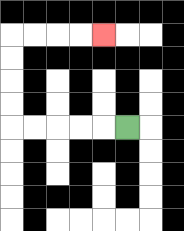{'start': '[5, 5]', 'end': '[4, 1]', 'path_directions': 'L,L,L,L,L,U,U,U,U,R,R,R,R', 'path_coordinates': '[[5, 5], [4, 5], [3, 5], [2, 5], [1, 5], [0, 5], [0, 4], [0, 3], [0, 2], [0, 1], [1, 1], [2, 1], [3, 1], [4, 1]]'}